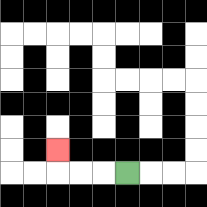{'start': '[5, 7]', 'end': '[2, 6]', 'path_directions': 'L,L,L,U', 'path_coordinates': '[[5, 7], [4, 7], [3, 7], [2, 7], [2, 6]]'}